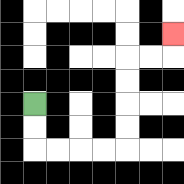{'start': '[1, 4]', 'end': '[7, 1]', 'path_directions': 'D,D,R,R,R,R,U,U,U,U,R,R,U', 'path_coordinates': '[[1, 4], [1, 5], [1, 6], [2, 6], [3, 6], [4, 6], [5, 6], [5, 5], [5, 4], [5, 3], [5, 2], [6, 2], [7, 2], [7, 1]]'}